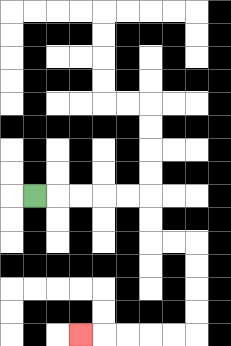{'start': '[1, 8]', 'end': '[3, 14]', 'path_directions': 'R,R,R,R,R,D,D,R,R,D,D,D,D,L,L,L,L,L', 'path_coordinates': '[[1, 8], [2, 8], [3, 8], [4, 8], [5, 8], [6, 8], [6, 9], [6, 10], [7, 10], [8, 10], [8, 11], [8, 12], [8, 13], [8, 14], [7, 14], [6, 14], [5, 14], [4, 14], [3, 14]]'}